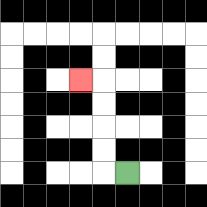{'start': '[5, 7]', 'end': '[3, 3]', 'path_directions': 'L,U,U,U,U,L', 'path_coordinates': '[[5, 7], [4, 7], [4, 6], [4, 5], [4, 4], [4, 3], [3, 3]]'}